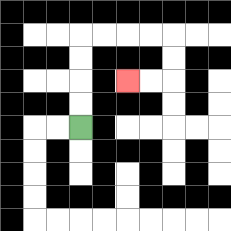{'start': '[3, 5]', 'end': '[5, 3]', 'path_directions': 'U,U,U,U,R,R,R,R,D,D,L,L', 'path_coordinates': '[[3, 5], [3, 4], [3, 3], [3, 2], [3, 1], [4, 1], [5, 1], [6, 1], [7, 1], [7, 2], [7, 3], [6, 3], [5, 3]]'}